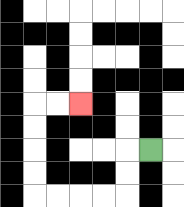{'start': '[6, 6]', 'end': '[3, 4]', 'path_directions': 'L,D,D,L,L,L,L,U,U,U,U,R,R', 'path_coordinates': '[[6, 6], [5, 6], [5, 7], [5, 8], [4, 8], [3, 8], [2, 8], [1, 8], [1, 7], [1, 6], [1, 5], [1, 4], [2, 4], [3, 4]]'}